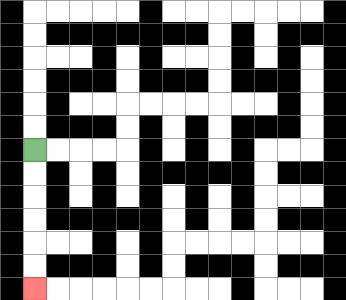{'start': '[1, 6]', 'end': '[1, 12]', 'path_directions': 'D,D,D,D,D,D', 'path_coordinates': '[[1, 6], [1, 7], [1, 8], [1, 9], [1, 10], [1, 11], [1, 12]]'}